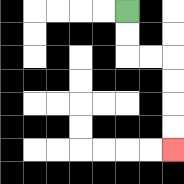{'start': '[5, 0]', 'end': '[7, 6]', 'path_directions': 'D,D,R,R,D,D,D,D', 'path_coordinates': '[[5, 0], [5, 1], [5, 2], [6, 2], [7, 2], [7, 3], [7, 4], [7, 5], [7, 6]]'}